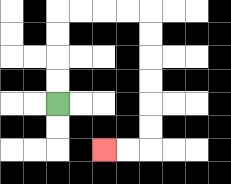{'start': '[2, 4]', 'end': '[4, 6]', 'path_directions': 'U,U,U,U,R,R,R,R,D,D,D,D,D,D,L,L', 'path_coordinates': '[[2, 4], [2, 3], [2, 2], [2, 1], [2, 0], [3, 0], [4, 0], [5, 0], [6, 0], [6, 1], [6, 2], [6, 3], [6, 4], [6, 5], [6, 6], [5, 6], [4, 6]]'}